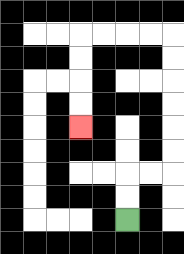{'start': '[5, 9]', 'end': '[3, 5]', 'path_directions': 'U,U,R,R,U,U,U,U,U,U,L,L,L,L,D,D,D,D', 'path_coordinates': '[[5, 9], [5, 8], [5, 7], [6, 7], [7, 7], [7, 6], [7, 5], [7, 4], [7, 3], [7, 2], [7, 1], [6, 1], [5, 1], [4, 1], [3, 1], [3, 2], [3, 3], [3, 4], [3, 5]]'}